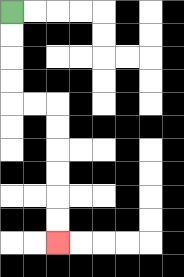{'start': '[0, 0]', 'end': '[2, 10]', 'path_directions': 'D,D,D,D,R,R,D,D,D,D,D,D', 'path_coordinates': '[[0, 0], [0, 1], [0, 2], [0, 3], [0, 4], [1, 4], [2, 4], [2, 5], [2, 6], [2, 7], [2, 8], [2, 9], [2, 10]]'}